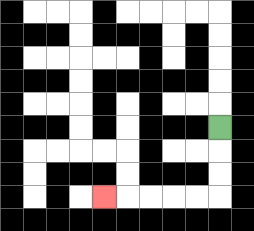{'start': '[9, 5]', 'end': '[4, 8]', 'path_directions': 'D,D,D,L,L,L,L,L', 'path_coordinates': '[[9, 5], [9, 6], [9, 7], [9, 8], [8, 8], [7, 8], [6, 8], [5, 8], [4, 8]]'}